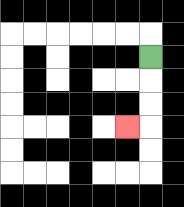{'start': '[6, 2]', 'end': '[5, 5]', 'path_directions': 'D,D,D,L', 'path_coordinates': '[[6, 2], [6, 3], [6, 4], [6, 5], [5, 5]]'}